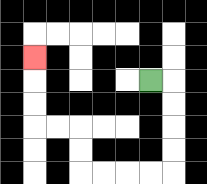{'start': '[6, 3]', 'end': '[1, 2]', 'path_directions': 'R,D,D,D,D,L,L,L,L,U,U,L,L,U,U,U', 'path_coordinates': '[[6, 3], [7, 3], [7, 4], [7, 5], [7, 6], [7, 7], [6, 7], [5, 7], [4, 7], [3, 7], [3, 6], [3, 5], [2, 5], [1, 5], [1, 4], [1, 3], [1, 2]]'}